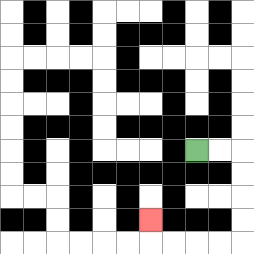{'start': '[8, 6]', 'end': '[6, 9]', 'path_directions': 'R,R,D,D,D,D,L,L,L,L,U', 'path_coordinates': '[[8, 6], [9, 6], [10, 6], [10, 7], [10, 8], [10, 9], [10, 10], [9, 10], [8, 10], [7, 10], [6, 10], [6, 9]]'}